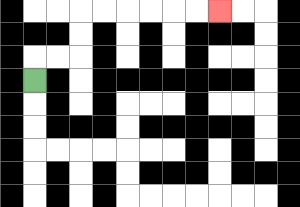{'start': '[1, 3]', 'end': '[9, 0]', 'path_directions': 'U,R,R,U,U,R,R,R,R,R,R', 'path_coordinates': '[[1, 3], [1, 2], [2, 2], [3, 2], [3, 1], [3, 0], [4, 0], [5, 0], [6, 0], [7, 0], [8, 0], [9, 0]]'}